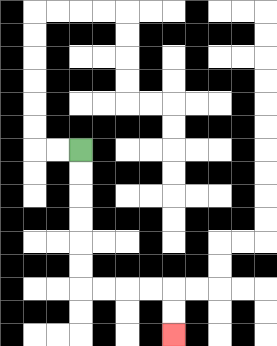{'start': '[3, 6]', 'end': '[7, 14]', 'path_directions': 'D,D,D,D,D,D,R,R,R,R,D,D', 'path_coordinates': '[[3, 6], [3, 7], [3, 8], [3, 9], [3, 10], [3, 11], [3, 12], [4, 12], [5, 12], [6, 12], [7, 12], [7, 13], [7, 14]]'}